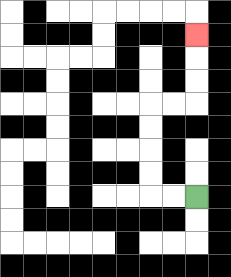{'start': '[8, 8]', 'end': '[8, 1]', 'path_directions': 'L,L,U,U,U,U,R,R,U,U,U', 'path_coordinates': '[[8, 8], [7, 8], [6, 8], [6, 7], [6, 6], [6, 5], [6, 4], [7, 4], [8, 4], [8, 3], [8, 2], [8, 1]]'}